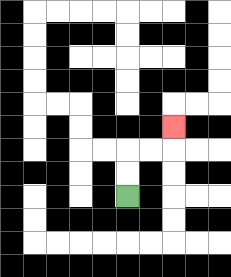{'start': '[5, 8]', 'end': '[7, 5]', 'path_directions': 'U,U,R,R,U', 'path_coordinates': '[[5, 8], [5, 7], [5, 6], [6, 6], [7, 6], [7, 5]]'}